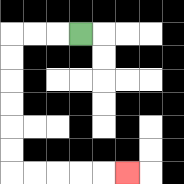{'start': '[3, 1]', 'end': '[5, 7]', 'path_directions': 'L,L,L,D,D,D,D,D,D,R,R,R,R,R', 'path_coordinates': '[[3, 1], [2, 1], [1, 1], [0, 1], [0, 2], [0, 3], [0, 4], [0, 5], [0, 6], [0, 7], [1, 7], [2, 7], [3, 7], [4, 7], [5, 7]]'}